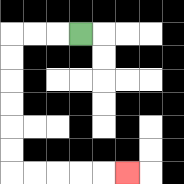{'start': '[3, 1]', 'end': '[5, 7]', 'path_directions': 'L,L,L,D,D,D,D,D,D,R,R,R,R,R', 'path_coordinates': '[[3, 1], [2, 1], [1, 1], [0, 1], [0, 2], [0, 3], [0, 4], [0, 5], [0, 6], [0, 7], [1, 7], [2, 7], [3, 7], [4, 7], [5, 7]]'}